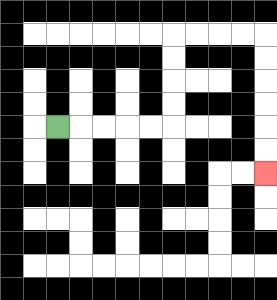{'start': '[2, 5]', 'end': '[11, 7]', 'path_directions': 'R,R,R,R,R,U,U,U,U,R,R,R,R,D,D,D,D,D,D', 'path_coordinates': '[[2, 5], [3, 5], [4, 5], [5, 5], [6, 5], [7, 5], [7, 4], [7, 3], [7, 2], [7, 1], [8, 1], [9, 1], [10, 1], [11, 1], [11, 2], [11, 3], [11, 4], [11, 5], [11, 6], [11, 7]]'}